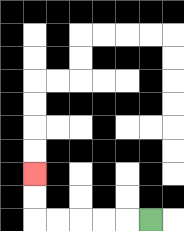{'start': '[6, 9]', 'end': '[1, 7]', 'path_directions': 'L,L,L,L,L,U,U', 'path_coordinates': '[[6, 9], [5, 9], [4, 9], [3, 9], [2, 9], [1, 9], [1, 8], [1, 7]]'}